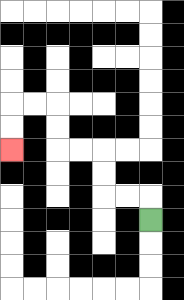{'start': '[6, 9]', 'end': '[0, 6]', 'path_directions': 'U,L,L,U,U,L,L,U,U,L,L,D,D', 'path_coordinates': '[[6, 9], [6, 8], [5, 8], [4, 8], [4, 7], [4, 6], [3, 6], [2, 6], [2, 5], [2, 4], [1, 4], [0, 4], [0, 5], [0, 6]]'}